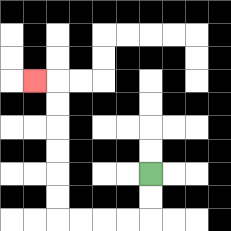{'start': '[6, 7]', 'end': '[1, 3]', 'path_directions': 'D,D,L,L,L,L,U,U,U,U,U,U,L', 'path_coordinates': '[[6, 7], [6, 8], [6, 9], [5, 9], [4, 9], [3, 9], [2, 9], [2, 8], [2, 7], [2, 6], [2, 5], [2, 4], [2, 3], [1, 3]]'}